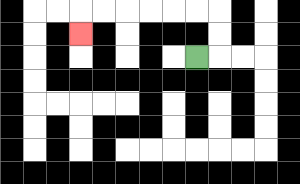{'start': '[8, 2]', 'end': '[3, 1]', 'path_directions': 'R,U,U,L,L,L,L,L,L,D', 'path_coordinates': '[[8, 2], [9, 2], [9, 1], [9, 0], [8, 0], [7, 0], [6, 0], [5, 0], [4, 0], [3, 0], [3, 1]]'}